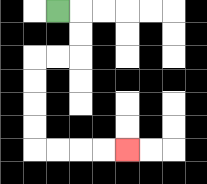{'start': '[2, 0]', 'end': '[5, 6]', 'path_directions': 'R,D,D,L,L,D,D,D,D,R,R,R,R', 'path_coordinates': '[[2, 0], [3, 0], [3, 1], [3, 2], [2, 2], [1, 2], [1, 3], [1, 4], [1, 5], [1, 6], [2, 6], [3, 6], [4, 6], [5, 6]]'}